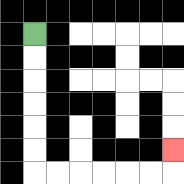{'start': '[1, 1]', 'end': '[7, 6]', 'path_directions': 'D,D,D,D,D,D,R,R,R,R,R,R,U', 'path_coordinates': '[[1, 1], [1, 2], [1, 3], [1, 4], [1, 5], [1, 6], [1, 7], [2, 7], [3, 7], [4, 7], [5, 7], [6, 7], [7, 7], [7, 6]]'}